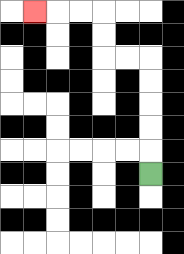{'start': '[6, 7]', 'end': '[1, 0]', 'path_directions': 'U,U,U,U,U,L,L,U,U,L,L,L', 'path_coordinates': '[[6, 7], [6, 6], [6, 5], [6, 4], [6, 3], [6, 2], [5, 2], [4, 2], [4, 1], [4, 0], [3, 0], [2, 0], [1, 0]]'}